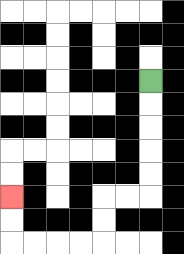{'start': '[6, 3]', 'end': '[0, 8]', 'path_directions': 'D,D,D,D,D,L,L,D,D,L,L,L,L,U,U', 'path_coordinates': '[[6, 3], [6, 4], [6, 5], [6, 6], [6, 7], [6, 8], [5, 8], [4, 8], [4, 9], [4, 10], [3, 10], [2, 10], [1, 10], [0, 10], [0, 9], [0, 8]]'}